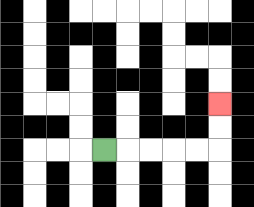{'start': '[4, 6]', 'end': '[9, 4]', 'path_directions': 'R,R,R,R,R,U,U', 'path_coordinates': '[[4, 6], [5, 6], [6, 6], [7, 6], [8, 6], [9, 6], [9, 5], [9, 4]]'}